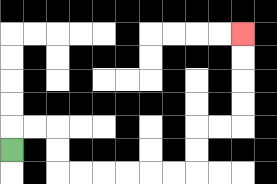{'start': '[0, 6]', 'end': '[10, 1]', 'path_directions': 'U,R,R,D,D,R,R,R,R,R,R,U,U,R,R,U,U,U,U', 'path_coordinates': '[[0, 6], [0, 5], [1, 5], [2, 5], [2, 6], [2, 7], [3, 7], [4, 7], [5, 7], [6, 7], [7, 7], [8, 7], [8, 6], [8, 5], [9, 5], [10, 5], [10, 4], [10, 3], [10, 2], [10, 1]]'}